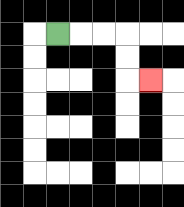{'start': '[2, 1]', 'end': '[6, 3]', 'path_directions': 'R,R,R,D,D,R', 'path_coordinates': '[[2, 1], [3, 1], [4, 1], [5, 1], [5, 2], [5, 3], [6, 3]]'}